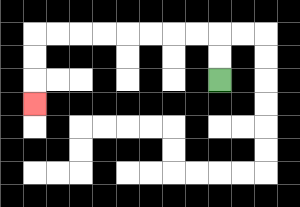{'start': '[9, 3]', 'end': '[1, 4]', 'path_directions': 'U,U,L,L,L,L,L,L,L,L,D,D,D', 'path_coordinates': '[[9, 3], [9, 2], [9, 1], [8, 1], [7, 1], [6, 1], [5, 1], [4, 1], [3, 1], [2, 1], [1, 1], [1, 2], [1, 3], [1, 4]]'}